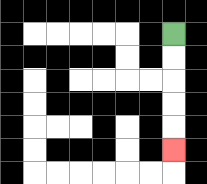{'start': '[7, 1]', 'end': '[7, 6]', 'path_directions': 'D,D,D,D,D', 'path_coordinates': '[[7, 1], [7, 2], [7, 3], [7, 4], [7, 5], [7, 6]]'}